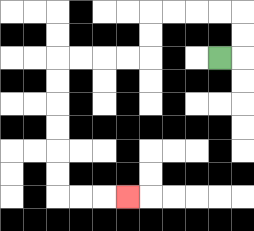{'start': '[9, 2]', 'end': '[5, 8]', 'path_directions': 'R,U,U,L,L,L,L,D,D,L,L,L,L,D,D,D,D,D,D,R,R,R', 'path_coordinates': '[[9, 2], [10, 2], [10, 1], [10, 0], [9, 0], [8, 0], [7, 0], [6, 0], [6, 1], [6, 2], [5, 2], [4, 2], [3, 2], [2, 2], [2, 3], [2, 4], [2, 5], [2, 6], [2, 7], [2, 8], [3, 8], [4, 8], [5, 8]]'}